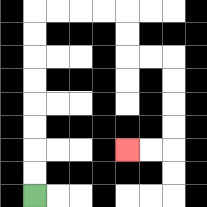{'start': '[1, 8]', 'end': '[5, 6]', 'path_directions': 'U,U,U,U,U,U,U,U,R,R,R,R,D,D,R,R,D,D,D,D,L,L', 'path_coordinates': '[[1, 8], [1, 7], [1, 6], [1, 5], [1, 4], [1, 3], [1, 2], [1, 1], [1, 0], [2, 0], [3, 0], [4, 0], [5, 0], [5, 1], [5, 2], [6, 2], [7, 2], [7, 3], [7, 4], [7, 5], [7, 6], [6, 6], [5, 6]]'}